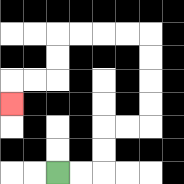{'start': '[2, 7]', 'end': '[0, 4]', 'path_directions': 'R,R,U,U,R,R,U,U,U,U,L,L,L,L,D,D,L,L,D', 'path_coordinates': '[[2, 7], [3, 7], [4, 7], [4, 6], [4, 5], [5, 5], [6, 5], [6, 4], [6, 3], [6, 2], [6, 1], [5, 1], [4, 1], [3, 1], [2, 1], [2, 2], [2, 3], [1, 3], [0, 3], [0, 4]]'}